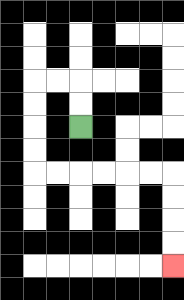{'start': '[3, 5]', 'end': '[7, 11]', 'path_directions': 'U,U,L,L,D,D,D,D,R,R,R,R,R,R,D,D,D,D', 'path_coordinates': '[[3, 5], [3, 4], [3, 3], [2, 3], [1, 3], [1, 4], [1, 5], [1, 6], [1, 7], [2, 7], [3, 7], [4, 7], [5, 7], [6, 7], [7, 7], [7, 8], [7, 9], [7, 10], [7, 11]]'}